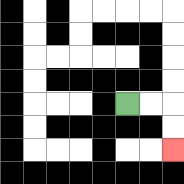{'start': '[5, 4]', 'end': '[7, 6]', 'path_directions': 'R,R,D,D', 'path_coordinates': '[[5, 4], [6, 4], [7, 4], [7, 5], [7, 6]]'}